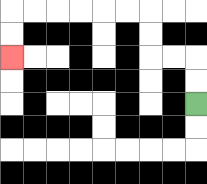{'start': '[8, 4]', 'end': '[0, 2]', 'path_directions': 'U,U,L,L,U,U,L,L,L,L,L,L,D,D', 'path_coordinates': '[[8, 4], [8, 3], [8, 2], [7, 2], [6, 2], [6, 1], [6, 0], [5, 0], [4, 0], [3, 0], [2, 0], [1, 0], [0, 0], [0, 1], [0, 2]]'}